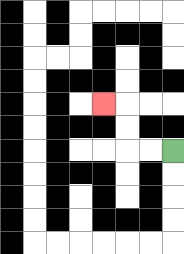{'start': '[7, 6]', 'end': '[4, 4]', 'path_directions': 'L,L,U,U,L', 'path_coordinates': '[[7, 6], [6, 6], [5, 6], [5, 5], [5, 4], [4, 4]]'}